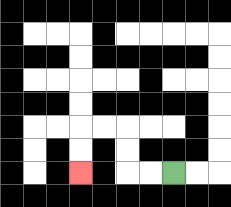{'start': '[7, 7]', 'end': '[3, 7]', 'path_directions': 'L,L,U,U,L,L,D,D', 'path_coordinates': '[[7, 7], [6, 7], [5, 7], [5, 6], [5, 5], [4, 5], [3, 5], [3, 6], [3, 7]]'}